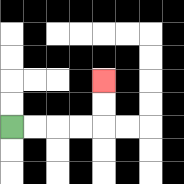{'start': '[0, 5]', 'end': '[4, 3]', 'path_directions': 'R,R,R,R,U,U', 'path_coordinates': '[[0, 5], [1, 5], [2, 5], [3, 5], [4, 5], [4, 4], [4, 3]]'}